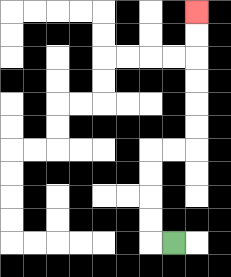{'start': '[7, 10]', 'end': '[8, 0]', 'path_directions': 'L,U,U,U,U,R,R,U,U,U,U,U,U', 'path_coordinates': '[[7, 10], [6, 10], [6, 9], [6, 8], [6, 7], [6, 6], [7, 6], [8, 6], [8, 5], [8, 4], [8, 3], [8, 2], [8, 1], [8, 0]]'}